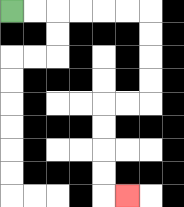{'start': '[0, 0]', 'end': '[5, 8]', 'path_directions': 'R,R,R,R,R,R,D,D,D,D,L,L,D,D,D,D,R', 'path_coordinates': '[[0, 0], [1, 0], [2, 0], [3, 0], [4, 0], [5, 0], [6, 0], [6, 1], [6, 2], [6, 3], [6, 4], [5, 4], [4, 4], [4, 5], [4, 6], [4, 7], [4, 8], [5, 8]]'}